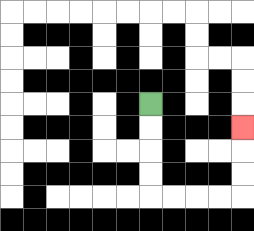{'start': '[6, 4]', 'end': '[10, 5]', 'path_directions': 'D,D,D,D,R,R,R,R,U,U,U', 'path_coordinates': '[[6, 4], [6, 5], [6, 6], [6, 7], [6, 8], [7, 8], [8, 8], [9, 8], [10, 8], [10, 7], [10, 6], [10, 5]]'}